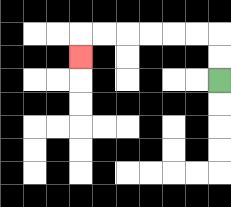{'start': '[9, 3]', 'end': '[3, 2]', 'path_directions': 'U,U,L,L,L,L,L,L,D', 'path_coordinates': '[[9, 3], [9, 2], [9, 1], [8, 1], [7, 1], [6, 1], [5, 1], [4, 1], [3, 1], [3, 2]]'}